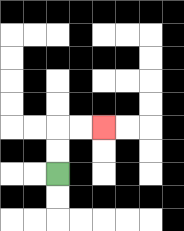{'start': '[2, 7]', 'end': '[4, 5]', 'path_directions': 'U,U,R,R', 'path_coordinates': '[[2, 7], [2, 6], [2, 5], [3, 5], [4, 5]]'}